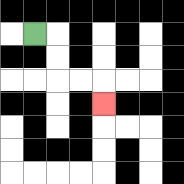{'start': '[1, 1]', 'end': '[4, 4]', 'path_directions': 'R,D,D,R,R,D', 'path_coordinates': '[[1, 1], [2, 1], [2, 2], [2, 3], [3, 3], [4, 3], [4, 4]]'}